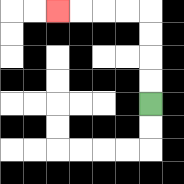{'start': '[6, 4]', 'end': '[2, 0]', 'path_directions': 'U,U,U,U,L,L,L,L', 'path_coordinates': '[[6, 4], [6, 3], [6, 2], [6, 1], [6, 0], [5, 0], [4, 0], [3, 0], [2, 0]]'}